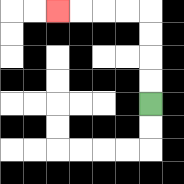{'start': '[6, 4]', 'end': '[2, 0]', 'path_directions': 'U,U,U,U,L,L,L,L', 'path_coordinates': '[[6, 4], [6, 3], [6, 2], [6, 1], [6, 0], [5, 0], [4, 0], [3, 0], [2, 0]]'}